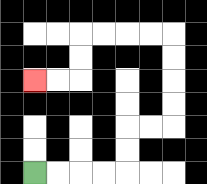{'start': '[1, 7]', 'end': '[1, 3]', 'path_directions': 'R,R,R,R,U,U,R,R,U,U,U,U,L,L,L,L,D,D,L,L', 'path_coordinates': '[[1, 7], [2, 7], [3, 7], [4, 7], [5, 7], [5, 6], [5, 5], [6, 5], [7, 5], [7, 4], [7, 3], [7, 2], [7, 1], [6, 1], [5, 1], [4, 1], [3, 1], [3, 2], [3, 3], [2, 3], [1, 3]]'}